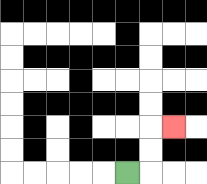{'start': '[5, 7]', 'end': '[7, 5]', 'path_directions': 'R,U,U,R', 'path_coordinates': '[[5, 7], [6, 7], [6, 6], [6, 5], [7, 5]]'}